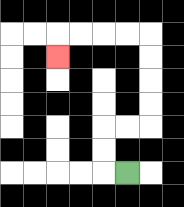{'start': '[5, 7]', 'end': '[2, 2]', 'path_directions': 'L,U,U,R,R,U,U,U,U,L,L,L,L,D', 'path_coordinates': '[[5, 7], [4, 7], [4, 6], [4, 5], [5, 5], [6, 5], [6, 4], [6, 3], [6, 2], [6, 1], [5, 1], [4, 1], [3, 1], [2, 1], [2, 2]]'}